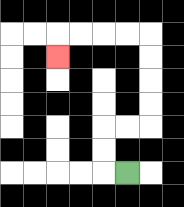{'start': '[5, 7]', 'end': '[2, 2]', 'path_directions': 'L,U,U,R,R,U,U,U,U,L,L,L,L,D', 'path_coordinates': '[[5, 7], [4, 7], [4, 6], [4, 5], [5, 5], [6, 5], [6, 4], [6, 3], [6, 2], [6, 1], [5, 1], [4, 1], [3, 1], [2, 1], [2, 2]]'}